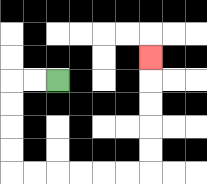{'start': '[2, 3]', 'end': '[6, 2]', 'path_directions': 'L,L,D,D,D,D,R,R,R,R,R,R,U,U,U,U,U', 'path_coordinates': '[[2, 3], [1, 3], [0, 3], [0, 4], [0, 5], [0, 6], [0, 7], [1, 7], [2, 7], [3, 7], [4, 7], [5, 7], [6, 7], [6, 6], [6, 5], [6, 4], [6, 3], [6, 2]]'}